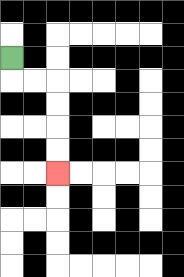{'start': '[0, 2]', 'end': '[2, 7]', 'path_directions': 'D,R,R,D,D,D,D', 'path_coordinates': '[[0, 2], [0, 3], [1, 3], [2, 3], [2, 4], [2, 5], [2, 6], [2, 7]]'}